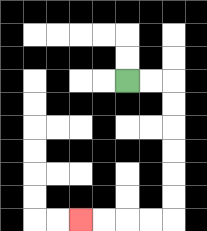{'start': '[5, 3]', 'end': '[3, 9]', 'path_directions': 'R,R,D,D,D,D,D,D,L,L,L,L', 'path_coordinates': '[[5, 3], [6, 3], [7, 3], [7, 4], [7, 5], [7, 6], [7, 7], [7, 8], [7, 9], [6, 9], [5, 9], [4, 9], [3, 9]]'}